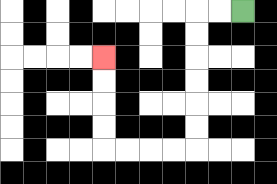{'start': '[10, 0]', 'end': '[4, 2]', 'path_directions': 'L,L,D,D,D,D,D,D,L,L,L,L,U,U,U,U', 'path_coordinates': '[[10, 0], [9, 0], [8, 0], [8, 1], [8, 2], [8, 3], [8, 4], [8, 5], [8, 6], [7, 6], [6, 6], [5, 6], [4, 6], [4, 5], [4, 4], [4, 3], [4, 2]]'}